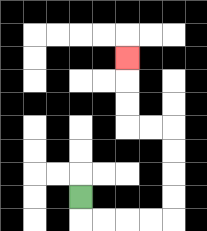{'start': '[3, 8]', 'end': '[5, 2]', 'path_directions': 'D,R,R,R,R,U,U,U,U,L,L,U,U,U', 'path_coordinates': '[[3, 8], [3, 9], [4, 9], [5, 9], [6, 9], [7, 9], [7, 8], [7, 7], [7, 6], [7, 5], [6, 5], [5, 5], [5, 4], [5, 3], [5, 2]]'}